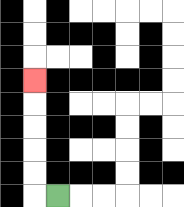{'start': '[2, 8]', 'end': '[1, 3]', 'path_directions': 'L,U,U,U,U,U', 'path_coordinates': '[[2, 8], [1, 8], [1, 7], [1, 6], [1, 5], [1, 4], [1, 3]]'}